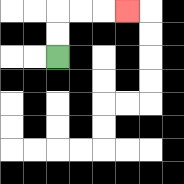{'start': '[2, 2]', 'end': '[5, 0]', 'path_directions': 'U,U,R,R,R', 'path_coordinates': '[[2, 2], [2, 1], [2, 0], [3, 0], [4, 0], [5, 0]]'}